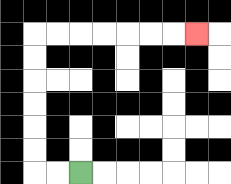{'start': '[3, 7]', 'end': '[8, 1]', 'path_directions': 'L,L,U,U,U,U,U,U,R,R,R,R,R,R,R', 'path_coordinates': '[[3, 7], [2, 7], [1, 7], [1, 6], [1, 5], [1, 4], [1, 3], [1, 2], [1, 1], [2, 1], [3, 1], [4, 1], [5, 1], [6, 1], [7, 1], [8, 1]]'}